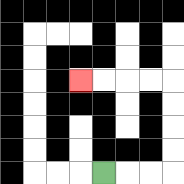{'start': '[4, 7]', 'end': '[3, 3]', 'path_directions': 'R,R,R,U,U,U,U,L,L,L,L', 'path_coordinates': '[[4, 7], [5, 7], [6, 7], [7, 7], [7, 6], [7, 5], [7, 4], [7, 3], [6, 3], [5, 3], [4, 3], [3, 3]]'}